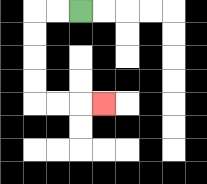{'start': '[3, 0]', 'end': '[4, 4]', 'path_directions': 'L,L,D,D,D,D,R,R,R', 'path_coordinates': '[[3, 0], [2, 0], [1, 0], [1, 1], [1, 2], [1, 3], [1, 4], [2, 4], [3, 4], [4, 4]]'}